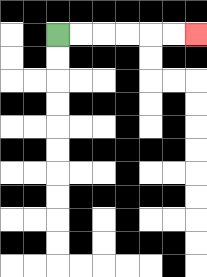{'start': '[2, 1]', 'end': '[8, 1]', 'path_directions': 'R,R,R,R,R,R', 'path_coordinates': '[[2, 1], [3, 1], [4, 1], [5, 1], [6, 1], [7, 1], [8, 1]]'}